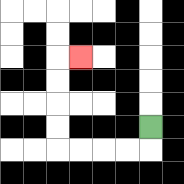{'start': '[6, 5]', 'end': '[3, 2]', 'path_directions': 'D,L,L,L,L,U,U,U,U,R', 'path_coordinates': '[[6, 5], [6, 6], [5, 6], [4, 6], [3, 6], [2, 6], [2, 5], [2, 4], [2, 3], [2, 2], [3, 2]]'}